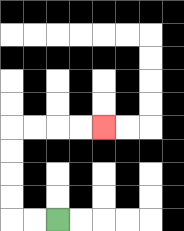{'start': '[2, 9]', 'end': '[4, 5]', 'path_directions': 'L,L,U,U,U,U,R,R,R,R', 'path_coordinates': '[[2, 9], [1, 9], [0, 9], [0, 8], [0, 7], [0, 6], [0, 5], [1, 5], [2, 5], [3, 5], [4, 5]]'}